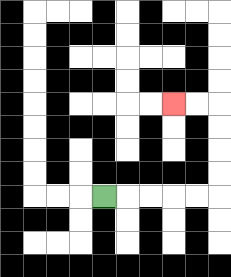{'start': '[4, 8]', 'end': '[7, 4]', 'path_directions': 'R,R,R,R,R,U,U,U,U,L,L', 'path_coordinates': '[[4, 8], [5, 8], [6, 8], [7, 8], [8, 8], [9, 8], [9, 7], [9, 6], [9, 5], [9, 4], [8, 4], [7, 4]]'}